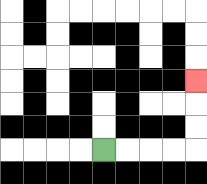{'start': '[4, 6]', 'end': '[8, 3]', 'path_directions': 'R,R,R,R,U,U,U', 'path_coordinates': '[[4, 6], [5, 6], [6, 6], [7, 6], [8, 6], [8, 5], [8, 4], [8, 3]]'}